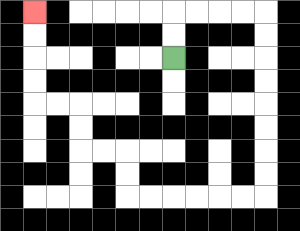{'start': '[7, 2]', 'end': '[1, 0]', 'path_directions': 'U,U,R,R,R,R,D,D,D,D,D,D,D,D,L,L,L,L,L,L,U,U,L,L,U,U,L,L,U,U,U,U', 'path_coordinates': '[[7, 2], [7, 1], [7, 0], [8, 0], [9, 0], [10, 0], [11, 0], [11, 1], [11, 2], [11, 3], [11, 4], [11, 5], [11, 6], [11, 7], [11, 8], [10, 8], [9, 8], [8, 8], [7, 8], [6, 8], [5, 8], [5, 7], [5, 6], [4, 6], [3, 6], [3, 5], [3, 4], [2, 4], [1, 4], [1, 3], [1, 2], [1, 1], [1, 0]]'}